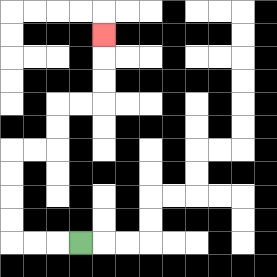{'start': '[3, 10]', 'end': '[4, 1]', 'path_directions': 'L,L,L,U,U,U,U,R,R,U,U,R,R,U,U,U', 'path_coordinates': '[[3, 10], [2, 10], [1, 10], [0, 10], [0, 9], [0, 8], [0, 7], [0, 6], [1, 6], [2, 6], [2, 5], [2, 4], [3, 4], [4, 4], [4, 3], [4, 2], [4, 1]]'}